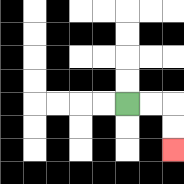{'start': '[5, 4]', 'end': '[7, 6]', 'path_directions': 'R,R,D,D', 'path_coordinates': '[[5, 4], [6, 4], [7, 4], [7, 5], [7, 6]]'}